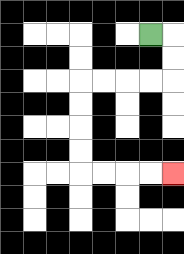{'start': '[6, 1]', 'end': '[7, 7]', 'path_directions': 'R,D,D,L,L,L,L,D,D,D,D,R,R,R,R', 'path_coordinates': '[[6, 1], [7, 1], [7, 2], [7, 3], [6, 3], [5, 3], [4, 3], [3, 3], [3, 4], [3, 5], [3, 6], [3, 7], [4, 7], [5, 7], [6, 7], [7, 7]]'}